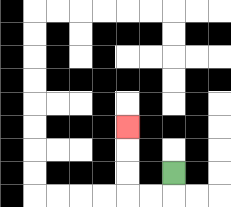{'start': '[7, 7]', 'end': '[5, 5]', 'path_directions': 'D,L,L,U,U,U', 'path_coordinates': '[[7, 7], [7, 8], [6, 8], [5, 8], [5, 7], [5, 6], [5, 5]]'}